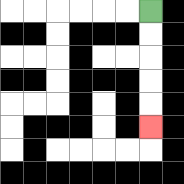{'start': '[6, 0]', 'end': '[6, 5]', 'path_directions': 'D,D,D,D,D', 'path_coordinates': '[[6, 0], [6, 1], [6, 2], [6, 3], [6, 4], [6, 5]]'}